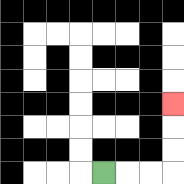{'start': '[4, 7]', 'end': '[7, 4]', 'path_directions': 'R,R,R,U,U,U', 'path_coordinates': '[[4, 7], [5, 7], [6, 7], [7, 7], [7, 6], [7, 5], [7, 4]]'}